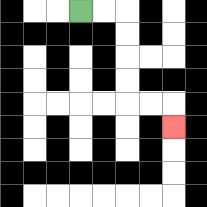{'start': '[3, 0]', 'end': '[7, 5]', 'path_directions': 'R,R,D,D,D,D,R,R,D', 'path_coordinates': '[[3, 0], [4, 0], [5, 0], [5, 1], [5, 2], [5, 3], [5, 4], [6, 4], [7, 4], [7, 5]]'}